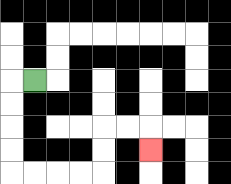{'start': '[1, 3]', 'end': '[6, 6]', 'path_directions': 'L,D,D,D,D,R,R,R,R,U,U,R,R,D', 'path_coordinates': '[[1, 3], [0, 3], [0, 4], [0, 5], [0, 6], [0, 7], [1, 7], [2, 7], [3, 7], [4, 7], [4, 6], [4, 5], [5, 5], [6, 5], [6, 6]]'}